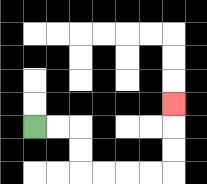{'start': '[1, 5]', 'end': '[7, 4]', 'path_directions': 'R,R,D,D,R,R,R,R,U,U,U', 'path_coordinates': '[[1, 5], [2, 5], [3, 5], [3, 6], [3, 7], [4, 7], [5, 7], [6, 7], [7, 7], [7, 6], [7, 5], [7, 4]]'}